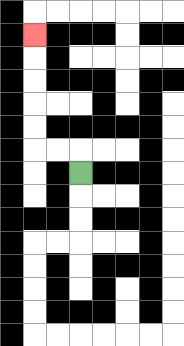{'start': '[3, 7]', 'end': '[1, 1]', 'path_directions': 'U,L,L,U,U,U,U,U', 'path_coordinates': '[[3, 7], [3, 6], [2, 6], [1, 6], [1, 5], [1, 4], [1, 3], [1, 2], [1, 1]]'}